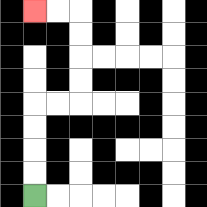{'start': '[1, 8]', 'end': '[1, 0]', 'path_directions': 'U,U,U,U,R,R,U,U,U,U,L,L', 'path_coordinates': '[[1, 8], [1, 7], [1, 6], [1, 5], [1, 4], [2, 4], [3, 4], [3, 3], [3, 2], [3, 1], [3, 0], [2, 0], [1, 0]]'}